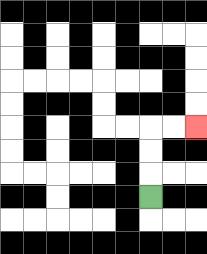{'start': '[6, 8]', 'end': '[8, 5]', 'path_directions': 'U,U,U,R,R', 'path_coordinates': '[[6, 8], [6, 7], [6, 6], [6, 5], [7, 5], [8, 5]]'}